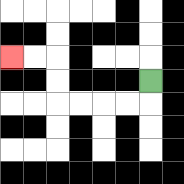{'start': '[6, 3]', 'end': '[0, 2]', 'path_directions': 'D,L,L,L,L,U,U,L,L', 'path_coordinates': '[[6, 3], [6, 4], [5, 4], [4, 4], [3, 4], [2, 4], [2, 3], [2, 2], [1, 2], [0, 2]]'}